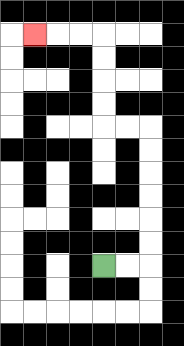{'start': '[4, 11]', 'end': '[1, 1]', 'path_directions': 'R,R,U,U,U,U,U,U,L,L,U,U,U,U,L,L,L', 'path_coordinates': '[[4, 11], [5, 11], [6, 11], [6, 10], [6, 9], [6, 8], [6, 7], [6, 6], [6, 5], [5, 5], [4, 5], [4, 4], [4, 3], [4, 2], [4, 1], [3, 1], [2, 1], [1, 1]]'}